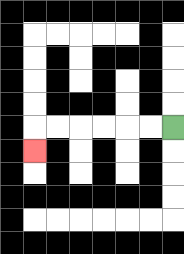{'start': '[7, 5]', 'end': '[1, 6]', 'path_directions': 'L,L,L,L,L,L,D', 'path_coordinates': '[[7, 5], [6, 5], [5, 5], [4, 5], [3, 5], [2, 5], [1, 5], [1, 6]]'}